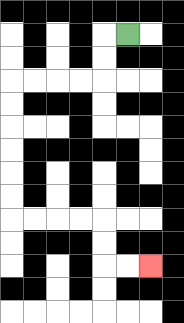{'start': '[5, 1]', 'end': '[6, 11]', 'path_directions': 'L,D,D,L,L,L,L,D,D,D,D,D,D,R,R,R,R,D,D,R,R', 'path_coordinates': '[[5, 1], [4, 1], [4, 2], [4, 3], [3, 3], [2, 3], [1, 3], [0, 3], [0, 4], [0, 5], [0, 6], [0, 7], [0, 8], [0, 9], [1, 9], [2, 9], [3, 9], [4, 9], [4, 10], [4, 11], [5, 11], [6, 11]]'}